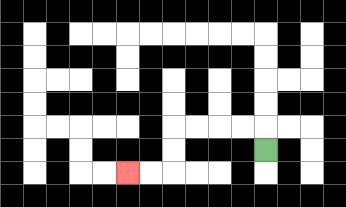{'start': '[11, 6]', 'end': '[5, 7]', 'path_directions': 'U,L,L,L,L,D,D,L,L', 'path_coordinates': '[[11, 6], [11, 5], [10, 5], [9, 5], [8, 5], [7, 5], [7, 6], [7, 7], [6, 7], [5, 7]]'}